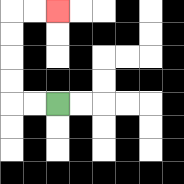{'start': '[2, 4]', 'end': '[2, 0]', 'path_directions': 'L,L,U,U,U,U,R,R', 'path_coordinates': '[[2, 4], [1, 4], [0, 4], [0, 3], [0, 2], [0, 1], [0, 0], [1, 0], [2, 0]]'}